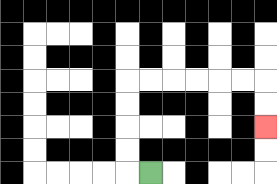{'start': '[6, 7]', 'end': '[11, 5]', 'path_directions': 'L,U,U,U,U,R,R,R,R,R,R,D,D', 'path_coordinates': '[[6, 7], [5, 7], [5, 6], [5, 5], [5, 4], [5, 3], [6, 3], [7, 3], [8, 3], [9, 3], [10, 3], [11, 3], [11, 4], [11, 5]]'}